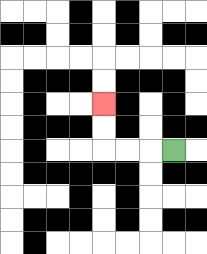{'start': '[7, 6]', 'end': '[4, 4]', 'path_directions': 'L,L,L,U,U', 'path_coordinates': '[[7, 6], [6, 6], [5, 6], [4, 6], [4, 5], [4, 4]]'}